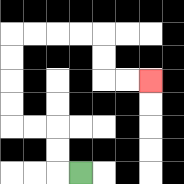{'start': '[3, 7]', 'end': '[6, 3]', 'path_directions': 'L,U,U,L,L,U,U,U,U,R,R,R,R,D,D,R,R', 'path_coordinates': '[[3, 7], [2, 7], [2, 6], [2, 5], [1, 5], [0, 5], [0, 4], [0, 3], [0, 2], [0, 1], [1, 1], [2, 1], [3, 1], [4, 1], [4, 2], [4, 3], [5, 3], [6, 3]]'}